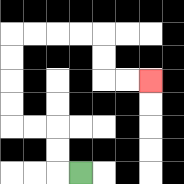{'start': '[3, 7]', 'end': '[6, 3]', 'path_directions': 'L,U,U,L,L,U,U,U,U,R,R,R,R,D,D,R,R', 'path_coordinates': '[[3, 7], [2, 7], [2, 6], [2, 5], [1, 5], [0, 5], [0, 4], [0, 3], [0, 2], [0, 1], [1, 1], [2, 1], [3, 1], [4, 1], [4, 2], [4, 3], [5, 3], [6, 3]]'}